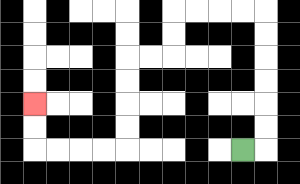{'start': '[10, 6]', 'end': '[1, 4]', 'path_directions': 'R,U,U,U,U,U,U,L,L,L,L,D,D,L,L,D,D,D,D,L,L,L,L,U,U', 'path_coordinates': '[[10, 6], [11, 6], [11, 5], [11, 4], [11, 3], [11, 2], [11, 1], [11, 0], [10, 0], [9, 0], [8, 0], [7, 0], [7, 1], [7, 2], [6, 2], [5, 2], [5, 3], [5, 4], [5, 5], [5, 6], [4, 6], [3, 6], [2, 6], [1, 6], [1, 5], [1, 4]]'}